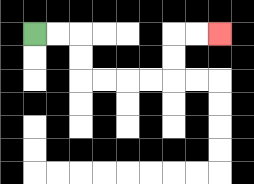{'start': '[1, 1]', 'end': '[9, 1]', 'path_directions': 'R,R,D,D,R,R,R,R,U,U,R,R', 'path_coordinates': '[[1, 1], [2, 1], [3, 1], [3, 2], [3, 3], [4, 3], [5, 3], [6, 3], [7, 3], [7, 2], [7, 1], [8, 1], [9, 1]]'}